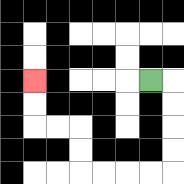{'start': '[6, 3]', 'end': '[1, 3]', 'path_directions': 'R,D,D,D,D,L,L,L,L,U,U,L,L,U,U', 'path_coordinates': '[[6, 3], [7, 3], [7, 4], [7, 5], [7, 6], [7, 7], [6, 7], [5, 7], [4, 7], [3, 7], [3, 6], [3, 5], [2, 5], [1, 5], [1, 4], [1, 3]]'}